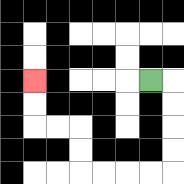{'start': '[6, 3]', 'end': '[1, 3]', 'path_directions': 'R,D,D,D,D,L,L,L,L,U,U,L,L,U,U', 'path_coordinates': '[[6, 3], [7, 3], [7, 4], [7, 5], [7, 6], [7, 7], [6, 7], [5, 7], [4, 7], [3, 7], [3, 6], [3, 5], [2, 5], [1, 5], [1, 4], [1, 3]]'}